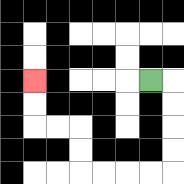{'start': '[6, 3]', 'end': '[1, 3]', 'path_directions': 'R,D,D,D,D,L,L,L,L,U,U,L,L,U,U', 'path_coordinates': '[[6, 3], [7, 3], [7, 4], [7, 5], [7, 6], [7, 7], [6, 7], [5, 7], [4, 7], [3, 7], [3, 6], [3, 5], [2, 5], [1, 5], [1, 4], [1, 3]]'}